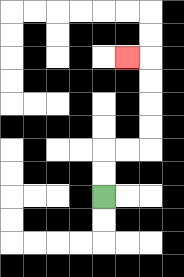{'start': '[4, 8]', 'end': '[5, 2]', 'path_directions': 'U,U,R,R,U,U,U,U,L', 'path_coordinates': '[[4, 8], [4, 7], [4, 6], [5, 6], [6, 6], [6, 5], [6, 4], [6, 3], [6, 2], [5, 2]]'}